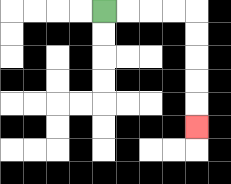{'start': '[4, 0]', 'end': '[8, 5]', 'path_directions': 'R,R,R,R,D,D,D,D,D', 'path_coordinates': '[[4, 0], [5, 0], [6, 0], [7, 0], [8, 0], [8, 1], [8, 2], [8, 3], [8, 4], [8, 5]]'}